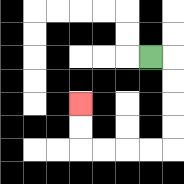{'start': '[6, 2]', 'end': '[3, 4]', 'path_directions': 'R,D,D,D,D,L,L,L,L,U,U', 'path_coordinates': '[[6, 2], [7, 2], [7, 3], [7, 4], [7, 5], [7, 6], [6, 6], [5, 6], [4, 6], [3, 6], [3, 5], [3, 4]]'}